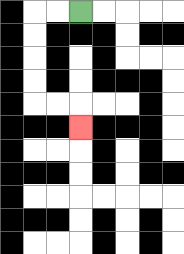{'start': '[3, 0]', 'end': '[3, 5]', 'path_directions': 'L,L,D,D,D,D,R,R,D', 'path_coordinates': '[[3, 0], [2, 0], [1, 0], [1, 1], [1, 2], [1, 3], [1, 4], [2, 4], [3, 4], [3, 5]]'}